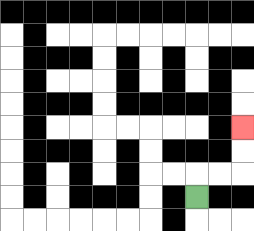{'start': '[8, 8]', 'end': '[10, 5]', 'path_directions': 'U,R,R,U,U', 'path_coordinates': '[[8, 8], [8, 7], [9, 7], [10, 7], [10, 6], [10, 5]]'}